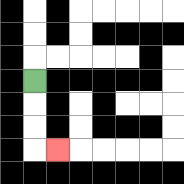{'start': '[1, 3]', 'end': '[2, 6]', 'path_directions': 'D,D,D,R', 'path_coordinates': '[[1, 3], [1, 4], [1, 5], [1, 6], [2, 6]]'}